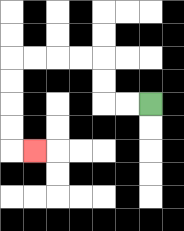{'start': '[6, 4]', 'end': '[1, 6]', 'path_directions': 'L,L,U,U,L,L,L,L,D,D,D,D,R', 'path_coordinates': '[[6, 4], [5, 4], [4, 4], [4, 3], [4, 2], [3, 2], [2, 2], [1, 2], [0, 2], [0, 3], [0, 4], [0, 5], [0, 6], [1, 6]]'}